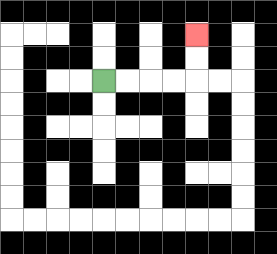{'start': '[4, 3]', 'end': '[8, 1]', 'path_directions': 'R,R,R,R,U,U', 'path_coordinates': '[[4, 3], [5, 3], [6, 3], [7, 3], [8, 3], [8, 2], [8, 1]]'}